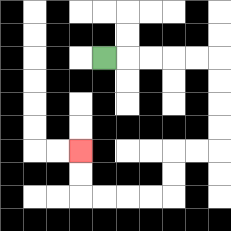{'start': '[4, 2]', 'end': '[3, 6]', 'path_directions': 'R,R,R,R,R,D,D,D,D,L,L,D,D,L,L,L,L,U,U', 'path_coordinates': '[[4, 2], [5, 2], [6, 2], [7, 2], [8, 2], [9, 2], [9, 3], [9, 4], [9, 5], [9, 6], [8, 6], [7, 6], [7, 7], [7, 8], [6, 8], [5, 8], [4, 8], [3, 8], [3, 7], [3, 6]]'}